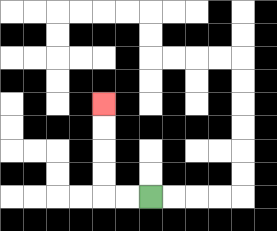{'start': '[6, 8]', 'end': '[4, 4]', 'path_directions': 'L,L,U,U,U,U', 'path_coordinates': '[[6, 8], [5, 8], [4, 8], [4, 7], [4, 6], [4, 5], [4, 4]]'}